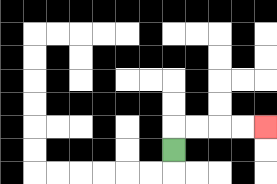{'start': '[7, 6]', 'end': '[11, 5]', 'path_directions': 'U,R,R,R,R', 'path_coordinates': '[[7, 6], [7, 5], [8, 5], [9, 5], [10, 5], [11, 5]]'}